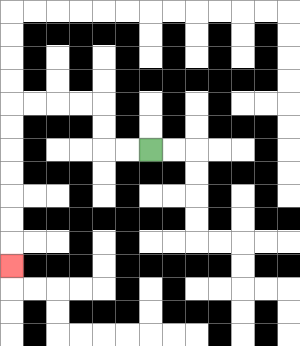{'start': '[6, 6]', 'end': '[0, 11]', 'path_directions': 'L,L,U,U,L,L,L,L,D,D,D,D,D,D,D', 'path_coordinates': '[[6, 6], [5, 6], [4, 6], [4, 5], [4, 4], [3, 4], [2, 4], [1, 4], [0, 4], [0, 5], [0, 6], [0, 7], [0, 8], [0, 9], [0, 10], [0, 11]]'}